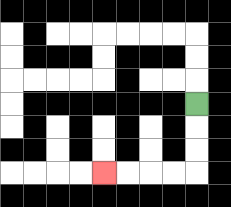{'start': '[8, 4]', 'end': '[4, 7]', 'path_directions': 'D,D,D,L,L,L,L', 'path_coordinates': '[[8, 4], [8, 5], [8, 6], [8, 7], [7, 7], [6, 7], [5, 7], [4, 7]]'}